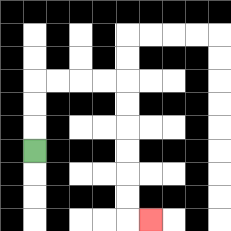{'start': '[1, 6]', 'end': '[6, 9]', 'path_directions': 'U,U,U,R,R,R,R,D,D,D,D,D,D,R', 'path_coordinates': '[[1, 6], [1, 5], [1, 4], [1, 3], [2, 3], [3, 3], [4, 3], [5, 3], [5, 4], [5, 5], [5, 6], [5, 7], [5, 8], [5, 9], [6, 9]]'}